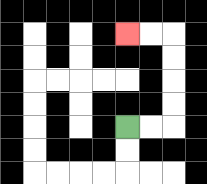{'start': '[5, 5]', 'end': '[5, 1]', 'path_directions': 'R,R,U,U,U,U,L,L', 'path_coordinates': '[[5, 5], [6, 5], [7, 5], [7, 4], [7, 3], [7, 2], [7, 1], [6, 1], [5, 1]]'}